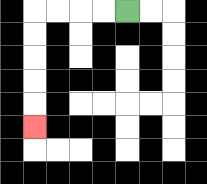{'start': '[5, 0]', 'end': '[1, 5]', 'path_directions': 'L,L,L,L,D,D,D,D,D', 'path_coordinates': '[[5, 0], [4, 0], [3, 0], [2, 0], [1, 0], [1, 1], [1, 2], [1, 3], [1, 4], [1, 5]]'}